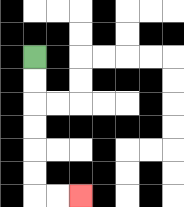{'start': '[1, 2]', 'end': '[3, 8]', 'path_directions': 'D,D,D,D,D,D,R,R', 'path_coordinates': '[[1, 2], [1, 3], [1, 4], [1, 5], [1, 6], [1, 7], [1, 8], [2, 8], [3, 8]]'}